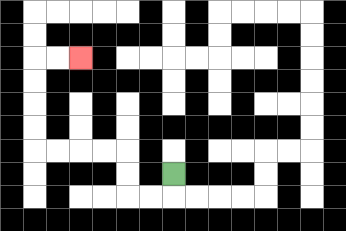{'start': '[7, 7]', 'end': '[3, 2]', 'path_directions': 'D,L,L,U,U,L,L,L,L,U,U,U,U,R,R', 'path_coordinates': '[[7, 7], [7, 8], [6, 8], [5, 8], [5, 7], [5, 6], [4, 6], [3, 6], [2, 6], [1, 6], [1, 5], [1, 4], [1, 3], [1, 2], [2, 2], [3, 2]]'}